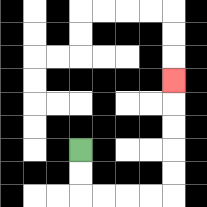{'start': '[3, 6]', 'end': '[7, 3]', 'path_directions': 'D,D,R,R,R,R,U,U,U,U,U', 'path_coordinates': '[[3, 6], [3, 7], [3, 8], [4, 8], [5, 8], [6, 8], [7, 8], [7, 7], [7, 6], [7, 5], [7, 4], [7, 3]]'}